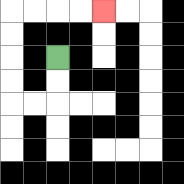{'start': '[2, 2]', 'end': '[4, 0]', 'path_directions': 'D,D,L,L,U,U,U,U,R,R,R,R', 'path_coordinates': '[[2, 2], [2, 3], [2, 4], [1, 4], [0, 4], [0, 3], [0, 2], [0, 1], [0, 0], [1, 0], [2, 0], [3, 0], [4, 0]]'}